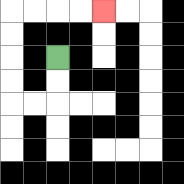{'start': '[2, 2]', 'end': '[4, 0]', 'path_directions': 'D,D,L,L,U,U,U,U,R,R,R,R', 'path_coordinates': '[[2, 2], [2, 3], [2, 4], [1, 4], [0, 4], [0, 3], [0, 2], [0, 1], [0, 0], [1, 0], [2, 0], [3, 0], [4, 0]]'}